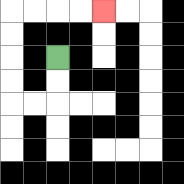{'start': '[2, 2]', 'end': '[4, 0]', 'path_directions': 'D,D,L,L,U,U,U,U,R,R,R,R', 'path_coordinates': '[[2, 2], [2, 3], [2, 4], [1, 4], [0, 4], [0, 3], [0, 2], [0, 1], [0, 0], [1, 0], [2, 0], [3, 0], [4, 0]]'}